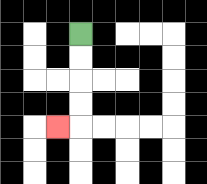{'start': '[3, 1]', 'end': '[2, 5]', 'path_directions': 'D,D,D,D,L', 'path_coordinates': '[[3, 1], [3, 2], [3, 3], [3, 4], [3, 5], [2, 5]]'}